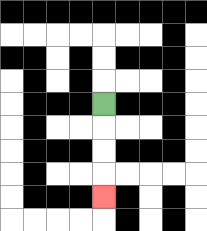{'start': '[4, 4]', 'end': '[4, 8]', 'path_directions': 'D,D,D,D', 'path_coordinates': '[[4, 4], [4, 5], [4, 6], [4, 7], [4, 8]]'}